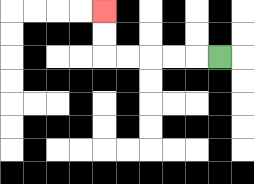{'start': '[9, 2]', 'end': '[4, 0]', 'path_directions': 'L,L,L,L,L,U,U', 'path_coordinates': '[[9, 2], [8, 2], [7, 2], [6, 2], [5, 2], [4, 2], [4, 1], [4, 0]]'}